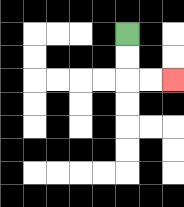{'start': '[5, 1]', 'end': '[7, 3]', 'path_directions': 'D,D,R,R', 'path_coordinates': '[[5, 1], [5, 2], [5, 3], [6, 3], [7, 3]]'}